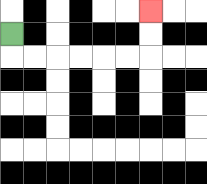{'start': '[0, 1]', 'end': '[6, 0]', 'path_directions': 'D,R,R,R,R,R,R,U,U', 'path_coordinates': '[[0, 1], [0, 2], [1, 2], [2, 2], [3, 2], [4, 2], [5, 2], [6, 2], [6, 1], [6, 0]]'}